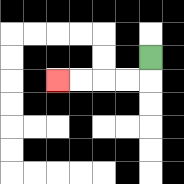{'start': '[6, 2]', 'end': '[2, 3]', 'path_directions': 'D,L,L,L,L', 'path_coordinates': '[[6, 2], [6, 3], [5, 3], [4, 3], [3, 3], [2, 3]]'}